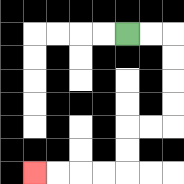{'start': '[5, 1]', 'end': '[1, 7]', 'path_directions': 'R,R,D,D,D,D,L,L,D,D,L,L,L,L', 'path_coordinates': '[[5, 1], [6, 1], [7, 1], [7, 2], [7, 3], [7, 4], [7, 5], [6, 5], [5, 5], [5, 6], [5, 7], [4, 7], [3, 7], [2, 7], [1, 7]]'}